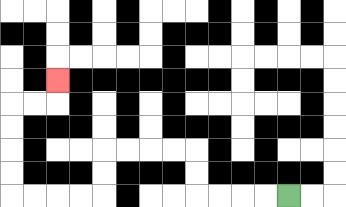{'start': '[12, 8]', 'end': '[2, 3]', 'path_directions': 'L,L,L,L,U,U,L,L,L,L,D,D,L,L,L,L,U,U,U,U,R,R,U', 'path_coordinates': '[[12, 8], [11, 8], [10, 8], [9, 8], [8, 8], [8, 7], [8, 6], [7, 6], [6, 6], [5, 6], [4, 6], [4, 7], [4, 8], [3, 8], [2, 8], [1, 8], [0, 8], [0, 7], [0, 6], [0, 5], [0, 4], [1, 4], [2, 4], [2, 3]]'}